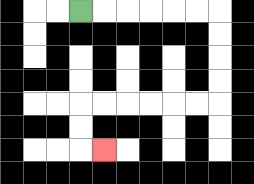{'start': '[3, 0]', 'end': '[4, 6]', 'path_directions': 'R,R,R,R,R,R,D,D,D,D,L,L,L,L,L,L,D,D,R', 'path_coordinates': '[[3, 0], [4, 0], [5, 0], [6, 0], [7, 0], [8, 0], [9, 0], [9, 1], [9, 2], [9, 3], [9, 4], [8, 4], [7, 4], [6, 4], [5, 4], [4, 4], [3, 4], [3, 5], [3, 6], [4, 6]]'}